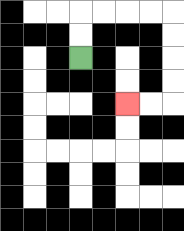{'start': '[3, 2]', 'end': '[5, 4]', 'path_directions': 'U,U,R,R,R,R,D,D,D,D,L,L', 'path_coordinates': '[[3, 2], [3, 1], [3, 0], [4, 0], [5, 0], [6, 0], [7, 0], [7, 1], [7, 2], [7, 3], [7, 4], [6, 4], [5, 4]]'}